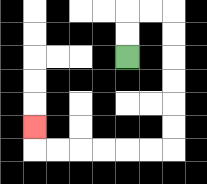{'start': '[5, 2]', 'end': '[1, 5]', 'path_directions': 'U,U,R,R,D,D,D,D,D,D,L,L,L,L,L,L,U', 'path_coordinates': '[[5, 2], [5, 1], [5, 0], [6, 0], [7, 0], [7, 1], [7, 2], [7, 3], [7, 4], [7, 5], [7, 6], [6, 6], [5, 6], [4, 6], [3, 6], [2, 6], [1, 6], [1, 5]]'}